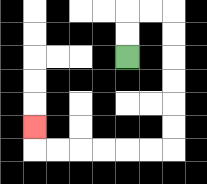{'start': '[5, 2]', 'end': '[1, 5]', 'path_directions': 'U,U,R,R,D,D,D,D,D,D,L,L,L,L,L,L,U', 'path_coordinates': '[[5, 2], [5, 1], [5, 0], [6, 0], [7, 0], [7, 1], [7, 2], [7, 3], [7, 4], [7, 5], [7, 6], [6, 6], [5, 6], [4, 6], [3, 6], [2, 6], [1, 6], [1, 5]]'}